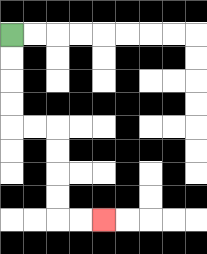{'start': '[0, 1]', 'end': '[4, 9]', 'path_directions': 'D,D,D,D,R,R,D,D,D,D,R,R', 'path_coordinates': '[[0, 1], [0, 2], [0, 3], [0, 4], [0, 5], [1, 5], [2, 5], [2, 6], [2, 7], [2, 8], [2, 9], [3, 9], [4, 9]]'}